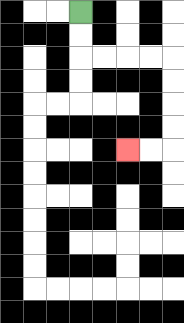{'start': '[3, 0]', 'end': '[5, 6]', 'path_directions': 'D,D,R,R,R,R,D,D,D,D,L,L', 'path_coordinates': '[[3, 0], [3, 1], [3, 2], [4, 2], [5, 2], [6, 2], [7, 2], [7, 3], [7, 4], [7, 5], [7, 6], [6, 6], [5, 6]]'}